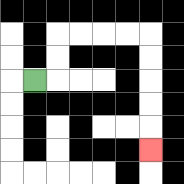{'start': '[1, 3]', 'end': '[6, 6]', 'path_directions': 'R,U,U,R,R,R,R,D,D,D,D,D', 'path_coordinates': '[[1, 3], [2, 3], [2, 2], [2, 1], [3, 1], [4, 1], [5, 1], [6, 1], [6, 2], [6, 3], [6, 4], [6, 5], [6, 6]]'}